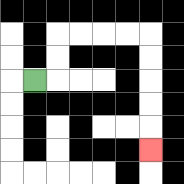{'start': '[1, 3]', 'end': '[6, 6]', 'path_directions': 'R,U,U,R,R,R,R,D,D,D,D,D', 'path_coordinates': '[[1, 3], [2, 3], [2, 2], [2, 1], [3, 1], [4, 1], [5, 1], [6, 1], [6, 2], [6, 3], [6, 4], [6, 5], [6, 6]]'}